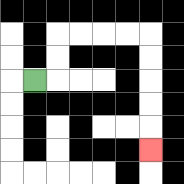{'start': '[1, 3]', 'end': '[6, 6]', 'path_directions': 'R,U,U,R,R,R,R,D,D,D,D,D', 'path_coordinates': '[[1, 3], [2, 3], [2, 2], [2, 1], [3, 1], [4, 1], [5, 1], [6, 1], [6, 2], [6, 3], [6, 4], [6, 5], [6, 6]]'}